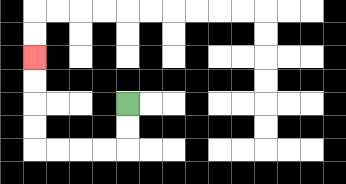{'start': '[5, 4]', 'end': '[1, 2]', 'path_directions': 'D,D,L,L,L,L,U,U,U,U', 'path_coordinates': '[[5, 4], [5, 5], [5, 6], [4, 6], [3, 6], [2, 6], [1, 6], [1, 5], [1, 4], [1, 3], [1, 2]]'}